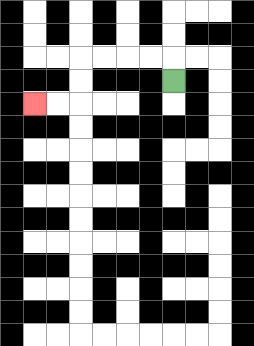{'start': '[7, 3]', 'end': '[1, 4]', 'path_directions': 'U,L,L,L,L,D,D,L,L', 'path_coordinates': '[[7, 3], [7, 2], [6, 2], [5, 2], [4, 2], [3, 2], [3, 3], [3, 4], [2, 4], [1, 4]]'}